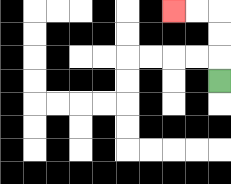{'start': '[9, 3]', 'end': '[7, 0]', 'path_directions': 'U,U,U,L,L', 'path_coordinates': '[[9, 3], [9, 2], [9, 1], [9, 0], [8, 0], [7, 0]]'}